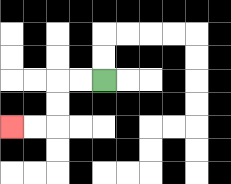{'start': '[4, 3]', 'end': '[0, 5]', 'path_directions': 'L,L,D,D,L,L', 'path_coordinates': '[[4, 3], [3, 3], [2, 3], [2, 4], [2, 5], [1, 5], [0, 5]]'}